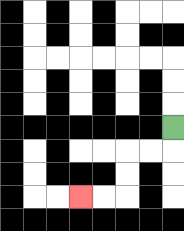{'start': '[7, 5]', 'end': '[3, 8]', 'path_directions': 'D,L,L,D,D,L,L', 'path_coordinates': '[[7, 5], [7, 6], [6, 6], [5, 6], [5, 7], [5, 8], [4, 8], [3, 8]]'}